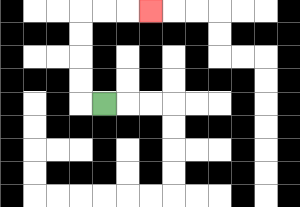{'start': '[4, 4]', 'end': '[6, 0]', 'path_directions': 'L,U,U,U,U,R,R,R', 'path_coordinates': '[[4, 4], [3, 4], [3, 3], [3, 2], [3, 1], [3, 0], [4, 0], [5, 0], [6, 0]]'}